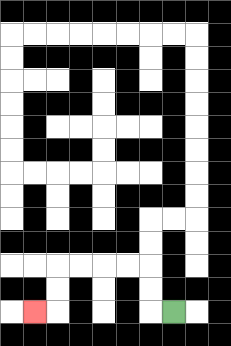{'start': '[7, 13]', 'end': '[1, 13]', 'path_directions': 'L,U,U,L,L,L,L,D,D,L', 'path_coordinates': '[[7, 13], [6, 13], [6, 12], [6, 11], [5, 11], [4, 11], [3, 11], [2, 11], [2, 12], [2, 13], [1, 13]]'}